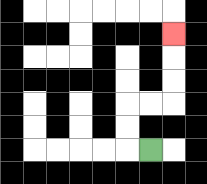{'start': '[6, 6]', 'end': '[7, 1]', 'path_directions': 'L,U,U,R,R,U,U,U', 'path_coordinates': '[[6, 6], [5, 6], [5, 5], [5, 4], [6, 4], [7, 4], [7, 3], [7, 2], [7, 1]]'}